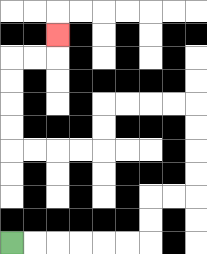{'start': '[0, 10]', 'end': '[2, 1]', 'path_directions': 'R,R,R,R,R,R,U,U,R,R,U,U,U,U,L,L,L,L,D,D,L,L,L,L,U,U,U,U,R,R,U', 'path_coordinates': '[[0, 10], [1, 10], [2, 10], [3, 10], [4, 10], [5, 10], [6, 10], [6, 9], [6, 8], [7, 8], [8, 8], [8, 7], [8, 6], [8, 5], [8, 4], [7, 4], [6, 4], [5, 4], [4, 4], [4, 5], [4, 6], [3, 6], [2, 6], [1, 6], [0, 6], [0, 5], [0, 4], [0, 3], [0, 2], [1, 2], [2, 2], [2, 1]]'}